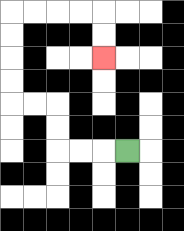{'start': '[5, 6]', 'end': '[4, 2]', 'path_directions': 'L,L,L,U,U,L,L,U,U,U,U,R,R,R,R,D,D', 'path_coordinates': '[[5, 6], [4, 6], [3, 6], [2, 6], [2, 5], [2, 4], [1, 4], [0, 4], [0, 3], [0, 2], [0, 1], [0, 0], [1, 0], [2, 0], [3, 0], [4, 0], [4, 1], [4, 2]]'}